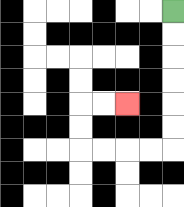{'start': '[7, 0]', 'end': '[5, 4]', 'path_directions': 'D,D,D,D,D,D,L,L,L,L,U,U,R,R', 'path_coordinates': '[[7, 0], [7, 1], [7, 2], [7, 3], [7, 4], [7, 5], [7, 6], [6, 6], [5, 6], [4, 6], [3, 6], [3, 5], [3, 4], [4, 4], [5, 4]]'}